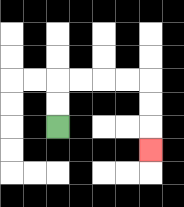{'start': '[2, 5]', 'end': '[6, 6]', 'path_directions': 'U,U,R,R,R,R,D,D,D', 'path_coordinates': '[[2, 5], [2, 4], [2, 3], [3, 3], [4, 3], [5, 3], [6, 3], [6, 4], [6, 5], [6, 6]]'}